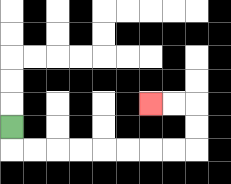{'start': '[0, 5]', 'end': '[6, 4]', 'path_directions': 'D,R,R,R,R,R,R,R,R,U,U,L,L', 'path_coordinates': '[[0, 5], [0, 6], [1, 6], [2, 6], [3, 6], [4, 6], [5, 6], [6, 6], [7, 6], [8, 6], [8, 5], [8, 4], [7, 4], [6, 4]]'}